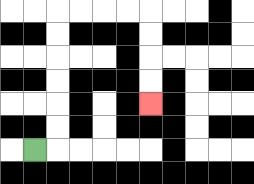{'start': '[1, 6]', 'end': '[6, 4]', 'path_directions': 'R,U,U,U,U,U,U,R,R,R,R,D,D,D,D', 'path_coordinates': '[[1, 6], [2, 6], [2, 5], [2, 4], [2, 3], [2, 2], [2, 1], [2, 0], [3, 0], [4, 0], [5, 0], [6, 0], [6, 1], [6, 2], [6, 3], [6, 4]]'}